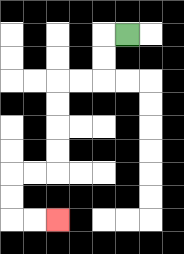{'start': '[5, 1]', 'end': '[2, 9]', 'path_directions': 'L,D,D,L,L,D,D,D,D,L,L,D,D,R,R', 'path_coordinates': '[[5, 1], [4, 1], [4, 2], [4, 3], [3, 3], [2, 3], [2, 4], [2, 5], [2, 6], [2, 7], [1, 7], [0, 7], [0, 8], [0, 9], [1, 9], [2, 9]]'}